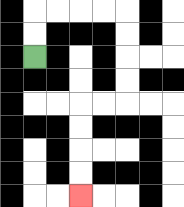{'start': '[1, 2]', 'end': '[3, 8]', 'path_directions': 'U,U,R,R,R,R,D,D,D,D,L,L,D,D,D,D', 'path_coordinates': '[[1, 2], [1, 1], [1, 0], [2, 0], [3, 0], [4, 0], [5, 0], [5, 1], [5, 2], [5, 3], [5, 4], [4, 4], [3, 4], [3, 5], [3, 6], [3, 7], [3, 8]]'}